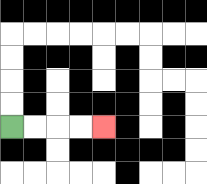{'start': '[0, 5]', 'end': '[4, 5]', 'path_directions': 'R,R,R,R', 'path_coordinates': '[[0, 5], [1, 5], [2, 5], [3, 5], [4, 5]]'}